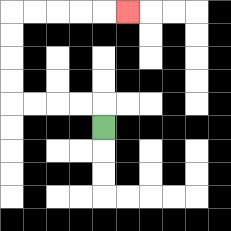{'start': '[4, 5]', 'end': '[5, 0]', 'path_directions': 'U,L,L,L,L,U,U,U,U,R,R,R,R,R', 'path_coordinates': '[[4, 5], [4, 4], [3, 4], [2, 4], [1, 4], [0, 4], [0, 3], [0, 2], [0, 1], [0, 0], [1, 0], [2, 0], [3, 0], [4, 0], [5, 0]]'}